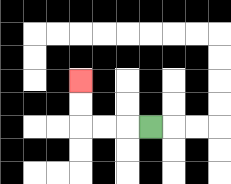{'start': '[6, 5]', 'end': '[3, 3]', 'path_directions': 'L,L,L,U,U', 'path_coordinates': '[[6, 5], [5, 5], [4, 5], [3, 5], [3, 4], [3, 3]]'}